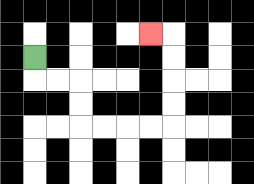{'start': '[1, 2]', 'end': '[6, 1]', 'path_directions': 'D,R,R,D,D,R,R,R,R,U,U,U,U,L', 'path_coordinates': '[[1, 2], [1, 3], [2, 3], [3, 3], [3, 4], [3, 5], [4, 5], [5, 5], [6, 5], [7, 5], [7, 4], [7, 3], [7, 2], [7, 1], [6, 1]]'}